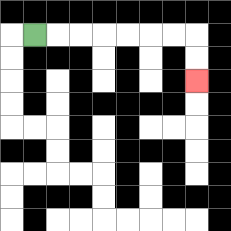{'start': '[1, 1]', 'end': '[8, 3]', 'path_directions': 'R,R,R,R,R,R,R,D,D', 'path_coordinates': '[[1, 1], [2, 1], [3, 1], [4, 1], [5, 1], [6, 1], [7, 1], [8, 1], [8, 2], [8, 3]]'}